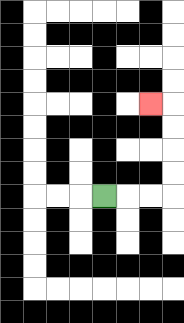{'start': '[4, 8]', 'end': '[6, 4]', 'path_directions': 'R,R,R,U,U,U,U,L', 'path_coordinates': '[[4, 8], [5, 8], [6, 8], [7, 8], [7, 7], [7, 6], [7, 5], [7, 4], [6, 4]]'}